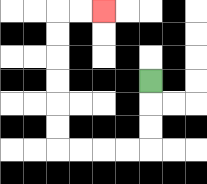{'start': '[6, 3]', 'end': '[4, 0]', 'path_directions': 'D,D,D,L,L,L,L,U,U,U,U,U,U,R,R', 'path_coordinates': '[[6, 3], [6, 4], [6, 5], [6, 6], [5, 6], [4, 6], [3, 6], [2, 6], [2, 5], [2, 4], [2, 3], [2, 2], [2, 1], [2, 0], [3, 0], [4, 0]]'}